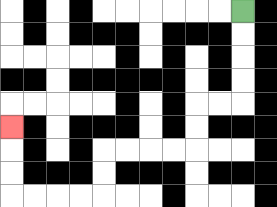{'start': '[10, 0]', 'end': '[0, 5]', 'path_directions': 'D,D,D,D,L,L,D,D,L,L,L,L,D,D,L,L,L,L,U,U,U', 'path_coordinates': '[[10, 0], [10, 1], [10, 2], [10, 3], [10, 4], [9, 4], [8, 4], [8, 5], [8, 6], [7, 6], [6, 6], [5, 6], [4, 6], [4, 7], [4, 8], [3, 8], [2, 8], [1, 8], [0, 8], [0, 7], [0, 6], [0, 5]]'}